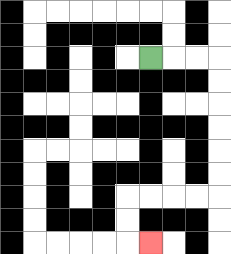{'start': '[6, 2]', 'end': '[6, 10]', 'path_directions': 'R,R,R,D,D,D,D,D,D,L,L,L,L,D,D,R', 'path_coordinates': '[[6, 2], [7, 2], [8, 2], [9, 2], [9, 3], [9, 4], [9, 5], [9, 6], [9, 7], [9, 8], [8, 8], [7, 8], [6, 8], [5, 8], [5, 9], [5, 10], [6, 10]]'}